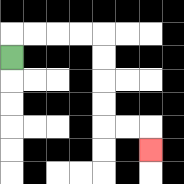{'start': '[0, 2]', 'end': '[6, 6]', 'path_directions': 'U,R,R,R,R,D,D,D,D,R,R,D', 'path_coordinates': '[[0, 2], [0, 1], [1, 1], [2, 1], [3, 1], [4, 1], [4, 2], [4, 3], [4, 4], [4, 5], [5, 5], [6, 5], [6, 6]]'}